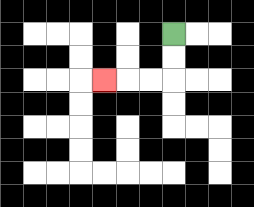{'start': '[7, 1]', 'end': '[4, 3]', 'path_directions': 'D,D,L,L,L', 'path_coordinates': '[[7, 1], [7, 2], [7, 3], [6, 3], [5, 3], [4, 3]]'}